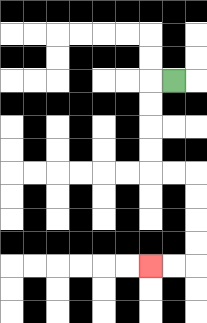{'start': '[7, 3]', 'end': '[6, 11]', 'path_directions': 'L,D,D,D,D,R,R,D,D,D,D,L,L', 'path_coordinates': '[[7, 3], [6, 3], [6, 4], [6, 5], [6, 6], [6, 7], [7, 7], [8, 7], [8, 8], [8, 9], [8, 10], [8, 11], [7, 11], [6, 11]]'}